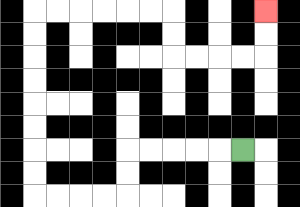{'start': '[10, 6]', 'end': '[11, 0]', 'path_directions': 'L,L,L,L,L,D,D,L,L,L,L,U,U,U,U,U,U,U,U,R,R,R,R,R,R,D,D,R,R,R,R,U,U', 'path_coordinates': '[[10, 6], [9, 6], [8, 6], [7, 6], [6, 6], [5, 6], [5, 7], [5, 8], [4, 8], [3, 8], [2, 8], [1, 8], [1, 7], [1, 6], [1, 5], [1, 4], [1, 3], [1, 2], [1, 1], [1, 0], [2, 0], [3, 0], [4, 0], [5, 0], [6, 0], [7, 0], [7, 1], [7, 2], [8, 2], [9, 2], [10, 2], [11, 2], [11, 1], [11, 0]]'}